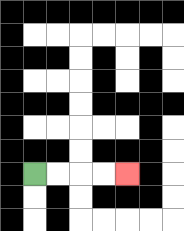{'start': '[1, 7]', 'end': '[5, 7]', 'path_directions': 'R,R,R,R', 'path_coordinates': '[[1, 7], [2, 7], [3, 7], [4, 7], [5, 7]]'}